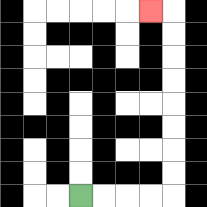{'start': '[3, 8]', 'end': '[6, 0]', 'path_directions': 'R,R,R,R,U,U,U,U,U,U,U,U,L', 'path_coordinates': '[[3, 8], [4, 8], [5, 8], [6, 8], [7, 8], [7, 7], [7, 6], [7, 5], [7, 4], [7, 3], [7, 2], [7, 1], [7, 0], [6, 0]]'}